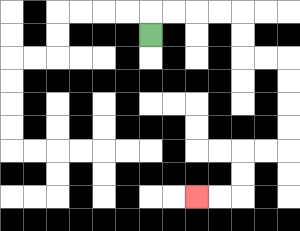{'start': '[6, 1]', 'end': '[8, 8]', 'path_directions': 'U,R,R,R,R,D,D,R,R,D,D,D,D,L,L,D,D,L,L', 'path_coordinates': '[[6, 1], [6, 0], [7, 0], [8, 0], [9, 0], [10, 0], [10, 1], [10, 2], [11, 2], [12, 2], [12, 3], [12, 4], [12, 5], [12, 6], [11, 6], [10, 6], [10, 7], [10, 8], [9, 8], [8, 8]]'}